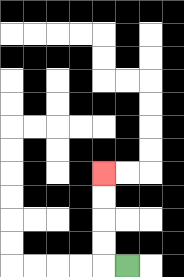{'start': '[5, 11]', 'end': '[4, 7]', 'path_directions': 'L,U,U,U,U', 'path_coordinates': '[[5, 11], [4, 11], [4, 10], [4, 9], [4, 8], [4, 7]]'}